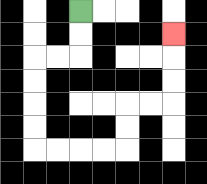{'start': '[3, 0]', 'end': '[7, 1]', 'path_directions': 'D,D,L,L,D,D,D,D,R,R,R,R,U,U,R,R,U,U,U', 'path_coordinates': '[[3, 0], [3, 1], [3, 2], [2, 2], [1, 2], [1, 3], [1, 4], [1, 5], [1, 6], [2, 6], [3, 6], [4, 6], [5, 6], [5, 5], [5, 4], [6, 4], [7, 4], [7, 3], [7, 2], [7, 1]]'}